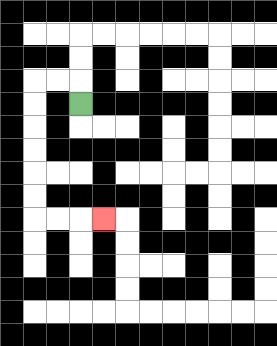{'start': '[3, 4]', 'end': '[4, 9]', 'path_directions': 'U,L,L,D,D,D,D,D,D,R,R,R', 'path_coordinates': '[[3, 4], [3, 3], [2, 3], [1, 3], [1, 4], [1, 5], [1, 6], [1, 7], [1, 8], [1, 9], [2, 9], [3, 9], [4, 9]]'}